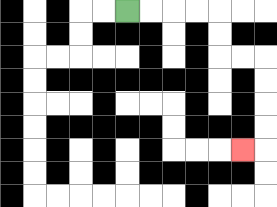{'start': '[5, 0]', 'end': '[10, 6]', 'path_directions': 'R,R,R,R,D,D,R,R,D,D,D,D,L', 'path_coordinates': '[[5, 0], [6, 0], [7, 0], [8, 0], [9, 0], [9, 1], [9, 2], [10, 2], [11, 2], [11, 3], [11, 4], [11, 5], [11, 6], [10, 6]]'}